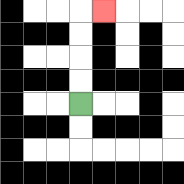{'start': '[3, 4]', 'end': '[4, 0]', 'path_directions': 'U,U,U,U,R', 'path_coordinates': '[[3, 4], [3, 3], [3, 2], [3, 1], [3, 0], [4, 0]]'}